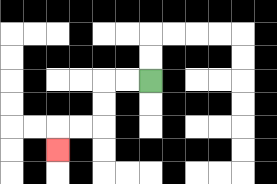{'start': '[6, 3]', 'end': '[2, 6]', 'path_directions': 'L,L,D,D,L,L,D', 'path_coordinates': '[[6, 3], [5, 3], [4, 3], [4, 4], [4, 5], [3, 5], [2, 5], [2, 6]]'}